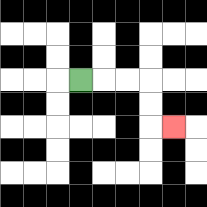{'start': '[3, 3]', 'end': '[7, 5]', 'path_directions': 'R,R,R,D,D,R', 'path_coordinates': '[[3, 3], [4, 3], [5, 3], [6, 3], [6, 4], [6, 5], [7, 5]]'}